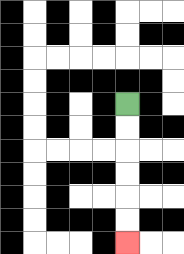{'start': '[5, 4]', 'end': '[5, 10]', 'path_directions': 'D,D,D,D,D,D', 'path_coordinates': '[[5, 4], [5, 5], [5, 6], [5, 7], [5, 8], [5, 9], [5, 10]]'}